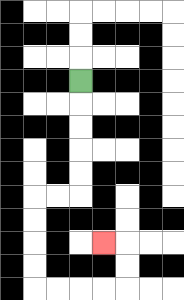{'start': '[3, 3]', 'end': '[4, 10]', 'path_directions': 'D,D,D,D,D,L,L,D,D,D,D,R,R,R,R,U,U,L', 'path_coordinates': '[[3, 3], [3, 4], [3, 5], [3, 6], [3, 7], [3, 8], [2, 8], [1, 8], [1, 9], [1, 10], [1, 11], [1, 12], [2, 12], [3, 12], [4, 12], [5, 12], [5, 11], [5, 10], [4, 10]]'}